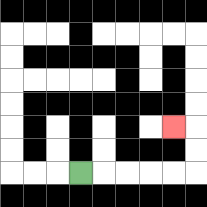{'start': '[3, 7]', 'end': '[7, 5]', 'path_directions': 'R,R,R,R,R,U,U,L', 'path_coordinates': '[[3, 7], [4, 7], [5, 7], [6, 7], [7, 7], [8, 7], [8, 6], [8, 5], [7, 5]]'}